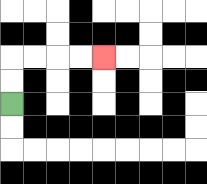{'start': '[0, 4]', 'end': '[4, 2]', 'path_directions': 'U,U,R,R,R,R', 'path_coordinates': '[[0, 4], [0, 3], [0, 2], [1, 2], [2, 2], [3, 2], [4, 2]]'}